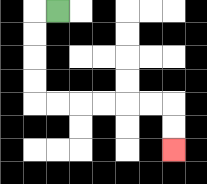{'start': '[2, 0]', 'end': '[7, 6]', 'path_directions': 'L,D,D,D,D,R,R,R,R,R,R,D,D', 'path_coordinates': '[[2, 0], [1, 0], [1, 1], [1, 2], [1, 3], [1, 4], [2, 4], [3, 4], [4, 4], [5, 4], [6, 4], [7, 4], [7, 5], [7, 6]]'}